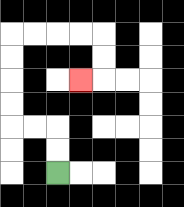{'start': '[2, 7]', 'end': '[3, 3]', 'path_directions': 'U,U,L,L,U,U,U,U,R,R,R,R,D,D,L', 'path_coordinates': '[[2, 7], [2, 6], [2, 5], [1, 5], [0, 5], [0, 4], [0, 3], [0, 2], [0, 1], [1, 1], [2, 1], [3, 1], [4, 1], [4, 2], [4, 3], [3, 3]]'}